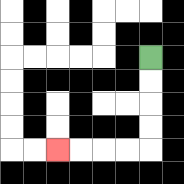{'start': '[6, 2]', 'end': '[2, 6]', 'path_directions': 'D,D,D,D,L,L,L,L', 'path_coordinates': '[[6, 2], [6, 3], [6, 4], [6, 5], [6, 6], [5, 6], [4, 6], [3, 6], [2, 6]]'}